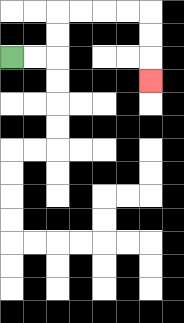{'start': '[0, 2]', 'end': '[6, 3]', 'path_directions': 'R,R,U,U,R,R,R,R,D,D,D', 'path_coordinates': '[[0, 2], [1, 2], [2, 2], [2, 1], [2, 0], [3, 0], [4, 0], [5, 0], [6, 0], [6, 1], [6, 2], [6, 3]]'}